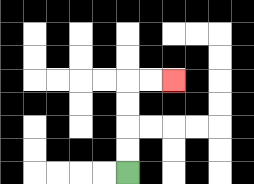{'start': '[5, 7]', 'end': '[7, 3]', 'path_directions': 'U,U,U,U,R,R', 'path_coordinates': '[[5, 7], [5, 6], [5, 5], [5, 4], [5, 3], [6, 3], [7, 3]]'}